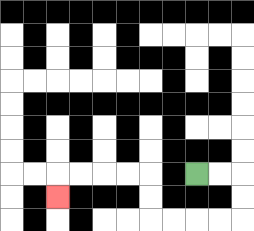{'start': '[8, 7]', 'end': '[2, 8]', 'path_directions': 'R,R,D,D,L,L,L,L,U,U,L,L,L,L,D', 'path_coordinates': '[[8, 7], [9, 7], [10, 7], [10, 8], [10, 9], [9, 9], [8, 9], [7, 9], [6, 9], [6, 8], [6, 7], [5, 7], [4, 7], [3, 7], [2, 7], [2, 8]]'}